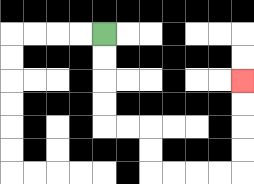{'start': '[4, 1]', 'end': '[10, 3]', 'path_directions': 'D,D,D,D,R,R,D,D,R,R,R,R,U,U,U,U', 'path_coordinates': '[[4, 1], [4, 2], [4, 3], [4, 4], [4, 5], [5, 5], [6, 5], [6, 6], [6, 7], [7, 7], [8, 7], [9, 7], [10, 7], [10, 6], [10, 5], [10, 4], [10, 3]]'}